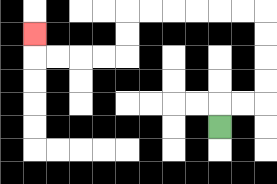{'start': '[9, 5]', 'end': '[1, 1]', 'path_directions': 'U,R,R,U,U,U,U,L,L,L,L,L,L,D,D,L,L,L,L,U', 'path_coordinates': '[[9, 5], [9, 4], [10, 4], [11, 4], [11, 3], [11, 2], [11, 1], [11, 0], [10, 0], [9, 0], [8, 0], [7, 0], [6, 0], [5, 0], [5, 1], [5, 2], [4, 2], [3, 2], [2, 2], [1, 2], [1, 1]]'}